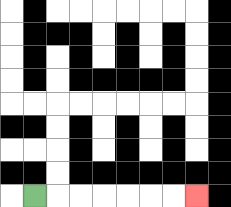{'start': '[1, 8]', 'end': '[8, 8]', 'path_directions': 'R,R,R,R,R,R,R', 'path_coordinates': '[[1, 8], [2, 8], [3, 8], [4, 8], [5, 8], [6, 8], [7, 8], [8, 8]]'}